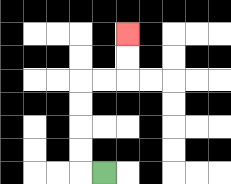{'start': '[4, 7]', 'end': '[5, 1]', 'path_directions': 'L,U,U,U,U,R,R,U,U', 'path_coordinates': '[[4, 7], [3, 7], [3, 6], [3, 5], [3, 4], [3, 3], [4, 3], [5, 3], [5, 2], [5, 1]]'}